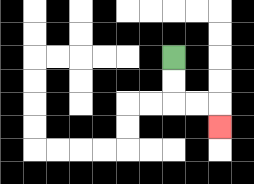{'start': '[7, 2]', 'end': '[9, 5]', 'path_directions': 'D,D,R,R,D', 'path_coordinates': '[[7, 2], [7, 3], [7, 4], [8, 4], [9, 4], [9, 5]]'}